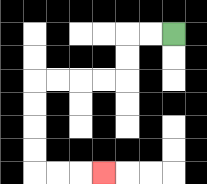{'start': '[7, 1]', 'end': '[4, 7]', 'path_directions': 'L,L,D,D,L,L,L,L,D,D,D,D,R,R,R', 'path_coordinates': '[[7, 1], [6, 1], [5, 1], [5, 2], [5, 3], [4, 3], [3, 3], [2, 3], [1, 3], [1, 4], [1, 5], [1, 6], [1, 7], [2, 7], [3, 7], [4, 7]]'}